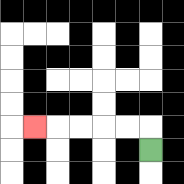{'start': '[6, 6]', 'end': '[1, 5]', 'path_directions': 'U,L,L,L,L,L', 'path_coordinates': '[[6, 6], [6, 5], [5, 5], [4, 5], [3, 5], [2, 5], [1, 5]]'}